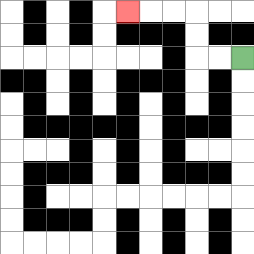{'start': '[10, 2]', 'end': '[5, 0]', 'path_directions': 'L,L,U,U,L,L,L', 'path_coordinates': '[[10, 2], [9, 2], [8, 2], [8, 1], [8, 0], [7, 0], [6, 0], [5, 0]]'}